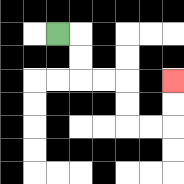{'start': '[2, 1]', 'end': '[7, 3]', 'path_directions': 'R,D,D,R,R,D,D,R,R,U,U', 'path_coordinates': '[[2, 1], [3, 1], [3, 2], [3, 3], [4, 3], [5, 3], [5, 4], [5, 5], [6, 5], [7, 5], [7, 4], [7, 3]]'}